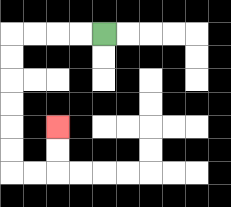{'start': '[4, 1]', 'end': '[2, 5]', 'path_directions': 'L,L,L,L,D,D,D,D,D,D,R,R,U,U', 'path_coordinates': '[[4, 1], [3, 1], [2, 1], [1, 1], [0, 1], [0, 2], [0, 3], [0, 4], [0, 5], [0, 6], [0, 7], [1, 7], [2, 7], [2, 6], [2, 5]]'}